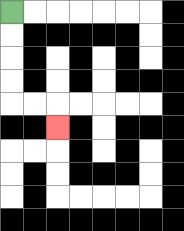{'start': '[0, 0]', 'end': '[2, 5]', 'path_directions': 'D,D,D,D,R,R,D', 'path_coordinates': '[[0, 0], [0, 1], [0, 2], [0, 3], [0, 4], [1, 4], [2, 4], [2, 5]]'}